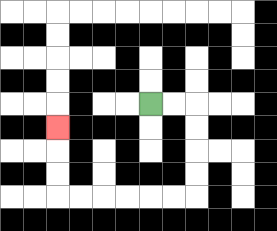{'start': '[6, 4]', 'end': '[2, 5]', 'path_directions': 'R,R,D,D,D,D,L,L,L,L,L,L,U,U,U', 'path_coordinates': '[[6, 4], [7, 4], [8, 4], [8, 5], [8, 6], [8, 7], [8, 8], [7, 8], [6, 8], [5, 8], [4, 8], [3, 8], [2, 8], [2, 7], [2, 6], [2, 5]]'}